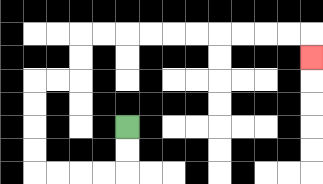{'start': '[5, 5]', 'end': '[13, 2]', 'path_directions': 'D,D,L,L,L,L,U,U,U,U,R,R,U,U,R,R,R,R,R,R,R,R,R,R,D', 'path_coordinates': '[[5, 5], [5, 6], [5, 7], [4, 7], [3, 7], [2, 7], [1, 7], [1, 6], [1, 5], [1, 4], [1, 3], [2, 3], [3, 3], [3, 2], [3, 1], [4, 1], [5, 1], [6, 1], [7, 1], [8, 1], [9, 1], [10, 1], [11, 1], [12, 1], [13, 1], [13, 2]]'}